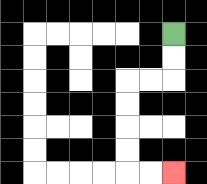{'start': '[7, 1]', 'end': '[7, 7]', 'path_directions': 'D,D,L,L,D,D,D,D,R,R', 'path_coordinates': '[[7, 1], [7, 2], [7, 3], [6, 3], [5, 3], [5, 4], [5, 5], [5, 6], [5, 7], [6, 7], [7, 7]]'}